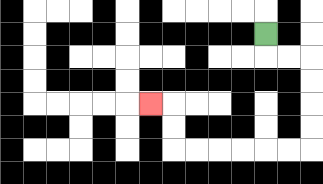{'start': '[11, 1]', 'end': '[6, 4]', 'path_directions': 'D,R,R,D,D,D,D,L,L,L,L,L,L,U,U,L', 'path_coordinates': '[[11, 1], [11, 2], [12, 2], [13, 2], [13, 3], [13, 4], [13, 5], [13, 6], [12, 6], [11, 6], [10, 6], [9, 6], [8, 6], [7, 6], [7, 5], [7, 4], [6, 4]]'}